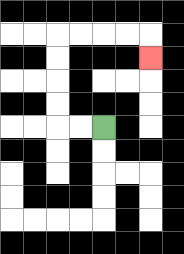{'start': '[4, 5]', 'end': '[6, 2]', 'path_directions': 'L,L,U,U,U,U,R,R,R,R,D', 'path_coordinates': '[[4, 5], [3, 5], [2, 5], [2, 4], [2, 3], [2, 2], [2, 1], [3, 1], [4, 1], [5, 1], [6, 1], [6, 2]]'}